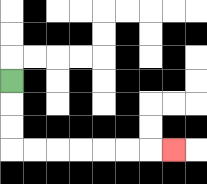{'start': '[0, 3]', 'end': '[7, 6]', 'path_directions': 'D,D,D,R,R,R,R,R,R,R', 'path_coordinates': '[[0, 3], [0, 4], [0, 5], [0, 6], [1, 6], [2, 6], [3, 6], [4, 6], [5, 6], [6, 6], [7, 6]]'}